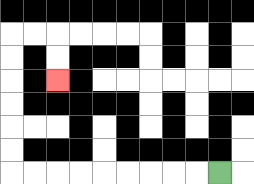{'start': '[9, 7]', 'end': '[2, 3]', 'path_directions': 'L,L,L,L,L,L,L,L,L,U,U,U,U,U,U,R,R,D,D', 'path_coordinates': '[[9, 7], [8, 7], [7, 7], [6, 7], [5, 7], [4, 7], [3, 7], [2, 7], [1, 7], [0, 7], [0, 6], [0, 5], [0, 4], [0, 3], [0, 2], [0, 1], [1, 1], [2, 1], [2, 2], [2, 3]]'}